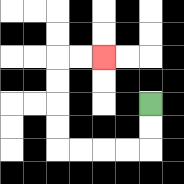{'start': '[6, 4]', 'end': '[4, 2]', 'path_directions': 'D,D,L,L,L,L,U,U,U,U,R,R', 'path_coordinates': '[[6, 4], [6, 5], [6, 6], [5, 6], [4, 6], [3, 6], [2, 6], [2, 5], [2, 4], [2, 3], [2, 2], [3, 2], [4, 2]]'}